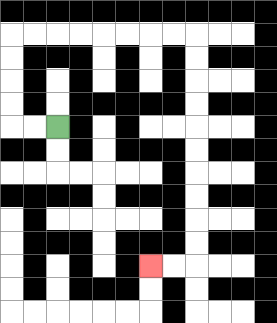{'start': '[2, 5]', 'end': '[6, 11]', 'path_directions': 'L,L,U,U,U,U,R,R,R,R,R,R,R,R,D,D,D,D,D,D,D,D,D,D,L,L', 'path_coordinates': '[[2, 5], [1, 5], [0, 5], [0, 4], [0, 3], [0, 2], [0, 1], [1, 1], [2, 1], [3, 1], [4, 1], [5, 1], [6, 1], [7, 1], [8, 1], [8, 2], [8, 3], [8, 4], [8, 5], [8, 6], [8, 7], [8, 8], [8, 9], [8, 10], [8, 11], [7, 11], [6, 11]]'}